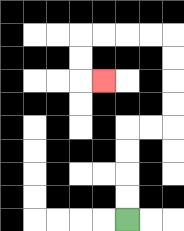{'start': '[5, 9]', 'end': '[4, 3]', 'path_directions': 'U,U,U,U,R,R,U,U,U,U,L,L,L,L,D,D,R', 'path_coordinates': '[[5, 9], [5, 8], [5, 7], [5, 6], [5, 5], [6, 5], [7, 5], [7, 4], [7, 3], [7, 2], [7, 1], [6, 1], [5, 1], [4, 1], [3, 1], [3, 2], [3, 3], [4, 3]]'}